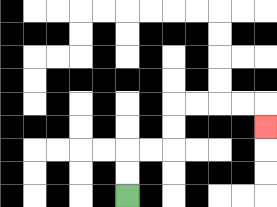{'start': '[5, 8]', 'end': '[11, 5]', 'path_directions': 'U,U,R,R,U,U,R,R,R,R,D', 'path_coordinates': '[[5, 8], [5, 7], [5, 6], [6, 6], [7, 6], [7, 5], [7, 4], [8, 4], [9, 4], [10, 4], [11, 4], [11, 5]]'}